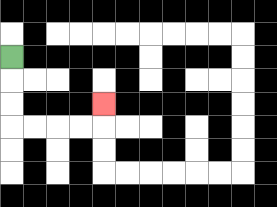{'start': '[0, 2]', 'end': '[4, 4]', 'path_directions': 'D,D,D,R,R,R,R,U', 'path_coordinates': '[[0, 2], [0, 3], [0, 4], [0, 5], [1, 5], [2, 5], [3, 5], [4, 5], [4, 4]]'}